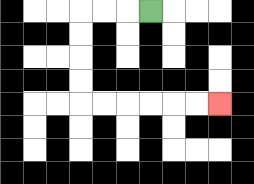{'start': '[6, 0]', 'end': '[9, 4]', 'path_directions': 'L,L,L,D,D,D,D,R,R,R,R,R,R', 'path_coordinates': '[[6, 0], [5, 0], [4, 0], [3, 0], [3, 1], [3, 2], [3, 3], [3, 4], [4, 4], [5, 4], [6, 4], [7, 4], [8, 4], [9, 4]]'}